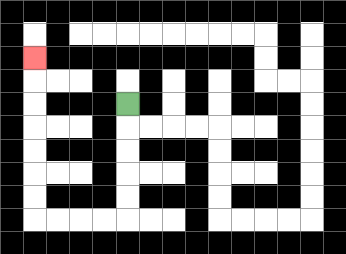{'start': '[5, 4]', 'end': '[1, 2]', 'path_directions': 'D,D,D,D,D,L,L,L,L,U,U,U,U,U,U,U', 'path_coordinates': '[[5, 4], [5, 5], [5, 6], [5, 7], [5, 8], [5, 9], [4, 9], [3, 9], [2, 9], [1, 9], [1, 8], [1, 7], [1, 6], [1, 5], [1, 4], [1, 3], [1, 2]]'}